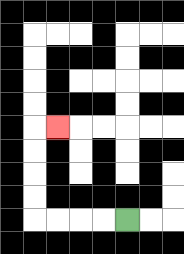{'start': '[5, 9]', 'end': '[2, 5]', 'path_directions': 'L,L,L,L,U,U,U,U,R', 'path_coordinates': '[[5, 9], [4, 9], [3, 9], [2, 9], [1, 9], [1, 8], [1, 7], [1, 6], [1, 5], [2, 5]]'}